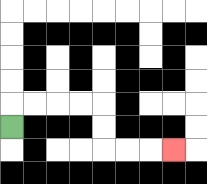{'start': '[0, 5]', 'end': '[7, 6]', 'path_directions': 'U,R,R,R,R,D,D,R,R,R', 'path_coordinates': '[[0, 5], [0, 4], [1, 4], [2, 4], [3, 4], [4, 4], [4, 5], [4, 6], [5, 6], [6, 6], [7, 6]]'}